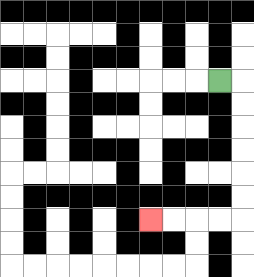{'start': '[9, 3]', 'end': '[6, 9]', 'path_directions': 'R,D,D,D,D,D,D,L,L,L,L', 'path_coordinates': '[[9, 3], [10, 3], [10, 4], [10, 5], [10, 6], [10, 7], [10, 8], [10, 9], [9, 9], [8, 9], [7, 9], [6, 9]]'}